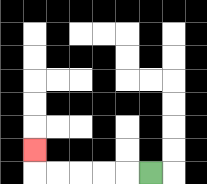{'start': '[6, 7]', 'end': '[1, 6]', 'path_directions': 'L,L,L,L,L,U', 'path_coordinates': '[[6, 7], [5, 7], [4, 7], [3, 7], [2, 7], [1, 7], [1, 6]]'}